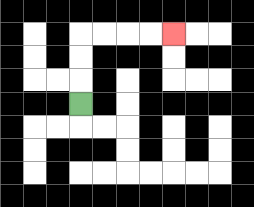{'start': '[3, 4]', 'end': '[7, 1]', 'path_directions': 'U,U,U,R,R,R,R', 'path_coordinates': '[[3, 4], [3, 3], [3, 2], [3, 1], [4, 1], [5, 1], [6, 1], [7, 1]]'}